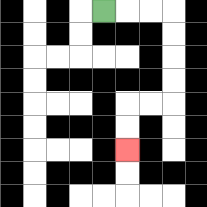{'start': '[4, 0]', 'end': '[5, 6]', 'path_directions': 'R,R,R,D,D,D,D,L,L,D,D', 'path_coordinates': '[[4, 0], [5, 0], [6, 0], [7, 0], [7, 1], [7, 2], [7, 3], [7, 4], [6, 4], [5, 4], [5, 5], [5, 6]]'}